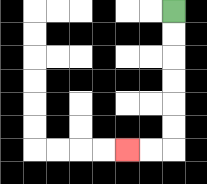{'start': '[7, 0]', 'end': '[5, 6]', 'path_directions': 'D,D,D,D,D,D,L,L', 'path_coordinates': '[[7, 0], [7, 1], [7, 2], [7, 3], [7, 4], [7, 5], [7, 6], [6, 6], [5, 6]]'}